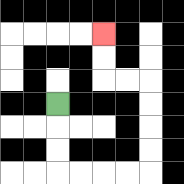{'start': '[2, 4]', 'end': '[4, 1]', 'path_directions': 'D,D,D,R,R,R,R,U,U,U,U,L,L,U,U', 'path_coordinates': '[[2, 4], [2, 5], [2, 6], [2, 7], [3, 7], [4, 7], [5, 7], [6, 7], [6, 6], [6, 5], [6, 4], [6, 3], [5, 3], [4, 3], [4, 2], [4, 1]]'}